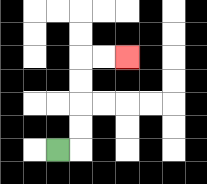{'start': '[2, 6]', 'end': '[5, 2]', 'path_directions': 'R,U,U,U,U,R,R', 'path_coordinates': '[[2, 6], [3, 6], [3, 5], [3, 4], [3, 3], [3, 2], [4, 2], [5, 2]]'}